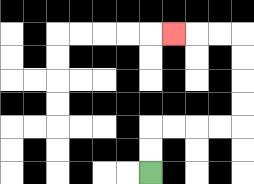{'start': '[6, 7]', 'end': '[7, 1]', 'path_directions': 'U,U,R,R,R,R,U,U,U,U,L,L,L', 'path_coordinates': '[[6, 7], [6, 6], [6, 5], [7, 5], [8, 5], [9, 5], [10, 5], [10, 4], [10, 3], [10, 2], [10, 1], [9, 1], [8, 1], [7, 1]]'}